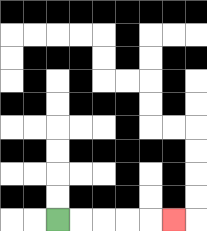{'start': '[2, 9]', 'end': '[7, 9]', 'path_directions': 'R,R,R,R,R', 'path_coordinates': '[[2, 9], [3, 9], [4, 9], [5, 9], [6, 9], [7, 9]]'}